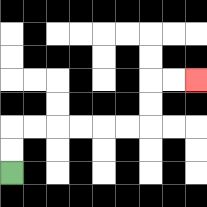{'start': '[0, 7]', 'end': '[8, 3]', 'path_directions': 'U,U,R,R,R,R,R,R,U,U,R,R', 'path_coordinates': '[[0, 7], [0, 6], [0, 5], [1, 5], [2, 5], [3, 5], [4, 5], [5, 5], [6, 5], [6, 4], [6, 3], [7, 3], [8, 3]]'}